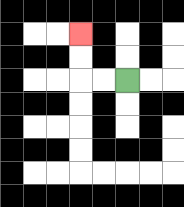{'start': '[5, 3]', 'end': '[3, 1]', 'path_directions': 'L,L,U,U', 'path_coordinates': '[[5, 3], [4, 3], [3, 3], [3, 2], [3, 1]]'}